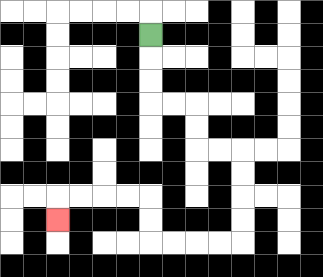{'start': '[6, 1]', 'end': '[2, 9]', 'path_directions': 'D,D,D,R,R,D,D,R,R,D,D,D,D,L,L,L,L,U,U,L,L,L,L,D', 'path_coordinates': '[[6, 1], [6, 2], [6, 3], [6, 4], [7, 4], [8, 4], [8, 5], [8, 6], [9, 6], [10, 6], [10, 7], [10, 8], [10, 9], [10, 10], [9, 10], [8, 10], [7, 10], [6, 10], [6, 9], [6, 8], [5, 8], [4, 8], [3, 8], [2, 8], [2, 9]]'}